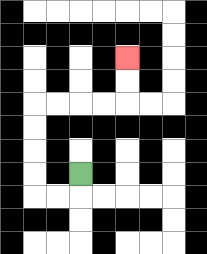{'start': '[3, 7]', 'end': '[5, 2]', 'path_directions': 'D,L,L,U,U,U,U,R,R,R,R,U,U', 'path_coordinates': '[[3, 7], [3, 8], [2, 8], [1, 8], [1, 7], [1, 6], [1, 5], [1, 4], [2, 4], [3, 4], [4, 4], [5, 4], [5, 3], [5, 2]]'}